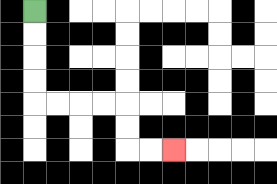{'start': '[1, 0]', 'end': '[7, 6]', 'path_directions': 'D,D,D,D,R,R,R,R,D,D,R,R', 'path_coordinates': '[[1, 0], [1, 1], [1, 2], [1, 3], [1, 4], [2, 4], [3, 4], [4, 4], [5, 4], [5, 5], [5, 6], [6, 6], [7, 6]]'}